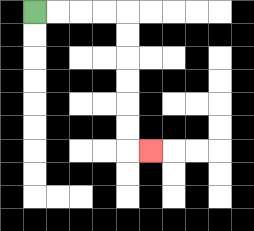{'start': '[1, 0]', 'end': '[6, 6]', 'path_directions': 'R,R,R,R,D,D,D,D,D,D,R', 'path_coordinates': '[[1, 0], [2, 0], [3, 0], [4, 0], [5, 0], [5, 1], [5, 2], [5, 3], [5, 4], [5, 5], [5, 6], [6, 6]]'}